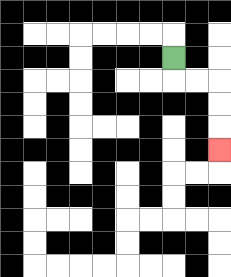{'start': '[7, 2]', 'end': '[9, 6]', 'path_directions': 'D,R,R,D,D,D', 'path_coordinates': '[[7, 2], [7, 3], [8, 3], [9, 3], [9, 4], [9, 5], [9, 6]]'}